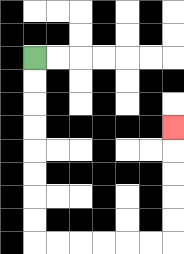{'start': '[1, 2]', 'end': '[7, 5]', 'path_directions': 'D,D,D,D,D,D,D,D,R,R,R,R,R,R,U,U,U,U,U', 'path_coordinates': '[[1, 2], [1, 3], [1, 4], [1, 5], [1, 6], [1, 7], [1, 8], [1, 9], [1, 10], [2, 10], [3, 10], [4, 10], [5, 10], [6, 10], [7, 10], [7, 9], [7, 8], [7, 7], [7, 6], [7, 5]]'}